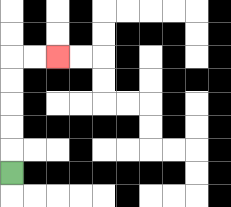{'start': '[0, 7]', 'end': '[2, 2]', 'path_directions': 'U,U,U,U,U,R,R', 'path_coordinates': '[[0, 7], [0, 6], [0, 5], [0, 4], [0, 3], [0, 2], [1, 2], [2, 2]]'}